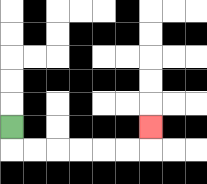{'start': '[0, 5]', 'end': '[6, 5]', 'path_directions': 'D,R,R,R,R,R,R,U', 'path_coordinates': '[[0, 5], [0, 6], [1, 6], [2, 6], [3, 6], [4, 6], [5, 6], [6, 6], [6, 5]]'}